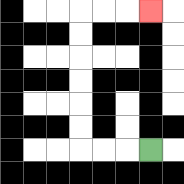{'start': '[6, 6]', 'end': '[6, 0]', 'path_directions': 'L,L,L,U,U,U,U,U,U,R,R,R', 'path_coordinates': '[[6, 6], [5, 6], [4, 6], [3, 6], [3, 5], [3, 4], [3, 3], [3, 2], [3, 1], [3, 0], [4, 0], [5, 0], [6, 0]]'}